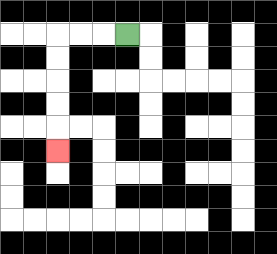{'start': '[5, 1]', 'end': '[2, 6]', 'path_directions': 'L,L,L,D,D,D,D,D', 'path_coordinates': '[[5, 1], [4, 1], [3, 1], [2, 1], [2, 2], [2, 3], [2, 4], [2, 5], [2, 6]]'}